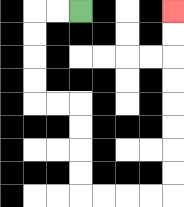{'start': '[3, 0]', 'end': '[7, 0]', 'path_directions': 'L,L,D,D,D,D,R,R,D,D,D,D,R,R,R,R,U,U,U,U,U,U,U,U', 'path_coordinates': '[[3, 0], [2, 0], [1, 0], [1, 1], [1, 2], [1, 3], [1, 4], [2, 4], [3, 4], [3, 5], [3, 6], [3, 7], [3, 8], [4, 8], [5, 8], [6, 8], [7, 8], [7, 7], [7, 6], [7, 5], [7, 4], [7, 3], [7, 2], [7, 1], [7, 0]]'}